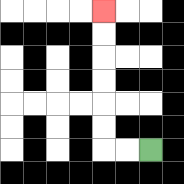{'start': '[6, 6]', 'end': '[4, 0]', 'path_directions': 'L,L,U,U,U,U,U,U', 'path_coordinates': '[[6, 6], [5, 6], [4, 6], [4, 5], [4, 4], [4, 3], [4, 2], [4, 1], [4, 0]]'}